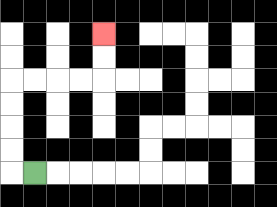{'start': '[1, 7]', 'end': '[4, 1]', 'path_directions': 'L,U,U,U,U,R,R,R,R,U,U', 'path_coordinates': '[[1, 7], [0, 7], [0, 6], [0, 5], [0, 4], [0, 3], [1, 3], [2, 3], [3, 3], [4, 3], [4, 2], [4, 1]]'}